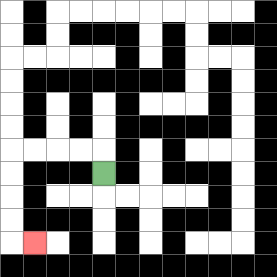{'start': '[4, 7]', 'end': '[1, 10]', 'path_directions': 'U,L,L,L,L,D,D,D,D,R', 'path_coordinates': '[[4, 7], [4, 6], [3, 6], [2, 6], [1, 6], [0, 6], [0, 7], [0, 8], [0, 9], [0, 10], [1, 10]]'}